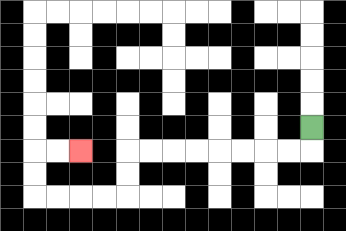{'start': '[13, 5]', 'end': '[3, 6]', 'path_directions': 'D,L,L,L,L,L,L,L,L,D,D,L,L,L,L,U,U,R,R', 'path_coordinates': '[[13, 5], [13, 6], [12, 6], [11, 6], [10, 6], [9, 6], [8, 6], [7, 6], [6, 6], [5, 6], [5, 7], [5, 8], [4, 8], [3, 8], [2, 8], [1, 8], [1, 7], [1, 6], [2, 6], [3, 6]]'}